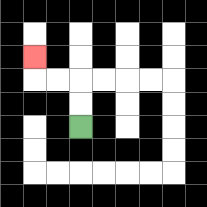{'start': '[3, 5]', 'end': '[1, 2]', 'path_directions': 'U,U,L,L,U', 'path_coordinates': '[[3, 5], [3, 4], [3, 3], [2, 3], [1, 3], [1, 2]]'}